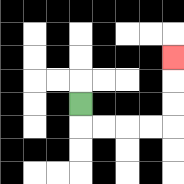{'start': '[3, 4]', 'end': '[7, 2]', 'path_directions': 'D,R,R,R,R,U,U,U', 'path_coordinates': '[[3, 4], [3, 5], [4, 5], [5, 5], [6, 5], [7, 5], [7, 4], [7, 3], [7, 2]]'}